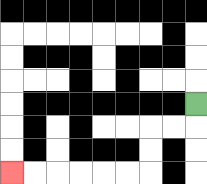{'start': '[8, 4]', 'end': '[0, 7]', 'path_directions': 'D,L,L,D,D,L,L,L,L,L,L', 'path_coordinates': '[[8, 4], [8, 5], [7, 5], [6, 5], [6, 6], [6, 7], [5, 7], [4, 7], [3, 7], [2, 7], [1, 7], [0, 7]]'}